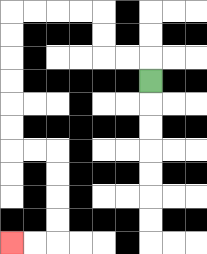{'start': '[6, 3]', 'end': '[0, 10]', 'path_directions': 'U,L,L,U,U,L,L,L,L,D,D,D,D,D,D,R,R,D,D,D,D,L,L', 'path_coordinates': '[[6, 3], [6, 2], [5, 2], [4, 2], [4, 1], [4, 0], [3, 0], [2, 0], [1, 0], [0, 0], [0, 1], [0, 2], [0, 3], [0, 4], [0, 5], [0, 6], [1, 6], [2, 6], [2, 7], [2, 8], [2, 9], [2, 10], [1, 10], [0, 10]]'}